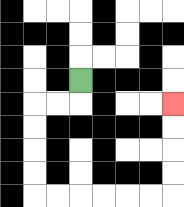{'start': '[3, 3]', 'end': '[7, 4]', 'path_directions': 'D,L,L,D,D,D,D,R,R,R,R,R,R,U,U,U,U', 'path_coordinates': '[[3, 3], [3, 4], [2, 4], [1, 4], [1, 5], [1, 6], [1, 7], [1, 8], [2, 8], [3, 8], [4, 8], [5, 8], [6, 8], [7, 8], [7, 7], [7, 6], [7, 5], [7, 4]]'}